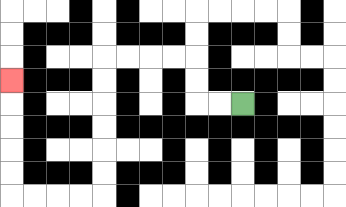{'start': '[10, 4]', 'end': '[0, 3]', 'path_directions': 'L,L,U,U,L,L,L,L,D,D,D,D,D,D,L,L,L,L,U,U,U,U,U', 'path_coordinates': '[[10, 4], [9, 4], [8, 4], [8, 3], [8, 2], [7, 2], [6, 2], [5, 2], [4, 2], [4, 3], [4, 4], [4, 5], [4, 6], [4, 7], [4, 8], [3, 8], [2, 8], [1, 8], [0, 8], [0, 7], [0, 6], [0, 5], [0, 4], [0, 3]]'}